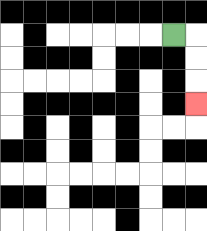{'start': '[7, 1]', 'end': '[8, 4]', 'path_directions': 'R,D,D,D', 'path_coordinates': '[[7, 1], [8, 1], [8, 2], [8, 3], [8, 4]]'}